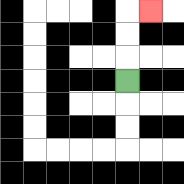{'start': '[5, 3]', 'end': '[6, 0]', 'path_directions': 'U,U,U,R', 'path_coordinates': '[[5, 3], [5, 2], [5, 1], [5, 0], [6, 0]]'}